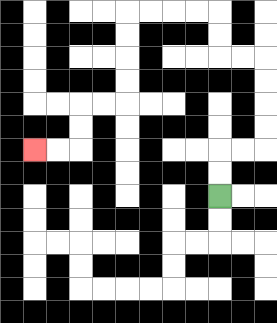{'start': '[9, 8]', 'end': '[1, 6]', 'path_directions': 'U,U,R,R,U,U,U,U,L,L,U,U,L,L,L,L,D,D,D,D,L,L,D,D,L,L', 'path_coordinates': '[[9, 8], [9, 7], [9, 6], [10, 6], [11, 6], [11, 5], [11, 4], [11, 3], [11, 2], [10, 2], [9, 2], [9, 1], [9, 0], [8, 0], [7, 0], [6, 0], [5, 0], [5, 1], [5, 2], [5, 3], [5, 4], [4, 4], [3, 4], [3, 5], [3, 6], [2, 6], [1, 6]]'}